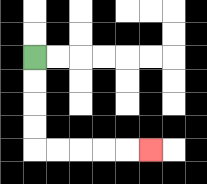{'start': '[1, 2]', 'end': '[6, 6]', 'path_directions': 'D,D,D,D,R,R,R,R,R', 'path_coordinates': '[[1, 2], [1, 3], [1, 4], [1, 5], [1, 6], [2, 6], [3, 6], [4, 6], [5, 6], [6, 6]]'}